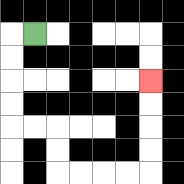{'start': '[1, 1]', 'end': '[6, 3]', 'path_directions': 'L,D,D,D,D,R,R,D,D,R,R,R,R,U,U,U,U', 'path_coordinates': '[[1, 1], [0, 1], [0, 2], [0, 3], [0, 4], [0, 5], [1, 5], [2, 5], [2, 6], [2, 7], [3, 7], [4, 7], [5, 7], [6, 7], [6, 6], [6, 5], [6, 4], [6, 3]]'}